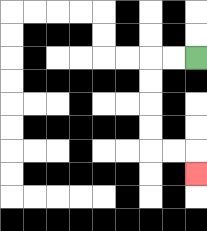{'start': '[8, 2]', 'end': '[8, 7]', 'path_directions': 'L,L,D,D,D,D,R,R,D', 'path_coordinates': '[[8, 2], [7, 2], [6, 2], [6, 3], [6, 4], [6, 5], [6, 6], [7, 6], [8, 6], [8, 7]]'}